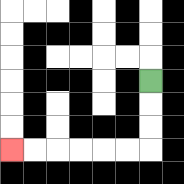{'start': '[6, 3]', 'end': '[0, 6]', 'path_directions': 'D,D,D,L,L,L,L,L,L', 'path_coordinates': '[[6, 3], [6, 4], [6, 5], [6, 6], [5, 6], [4, 6], [3, 6], [2, 6], [1, 6], [0, 6]]'}